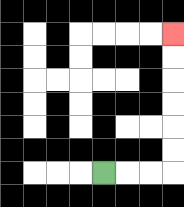{'start': '[4, 7]', 'end': '[7, 1]', 'path_directions': 'R,R,R,U,U,U,U,U,U', 'path_coordinates': '[[4, 7], [5, 7], [6, 7], [7, 7], [7, 6], [7, 5], [7, 4], [7, 3], [7, 2], [7, 1]]'}